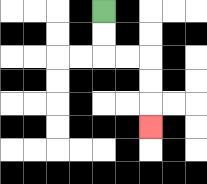{'start': '[4, 0]', 'end': '[6, 5]', 'path_directions': 'D,D,R,R,D,D,D', 'path_coordinates': '[[4, 0], [4, 1], [4, 2], [5, 2], [6, 2], [6, 3], [6, 4], [6, 5]]'}